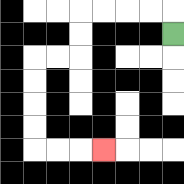{'start': '[7, 1]', 'end': '[4, 6]', 'path_directions': 'U,L,L,L,L,D,D,L,L,D,D,D,D,R,R,R', 'path_coordinates': '[[7, 1], [7, 0], [6, 0], [5, 0], [4, 0], [3, 0], [3, 1], [3, 2], [2, 2], [1, 2], [1, 3], [1, 4], [1, 5], [1, 6], [2, 6], [3, 6], [4, 6]]'}